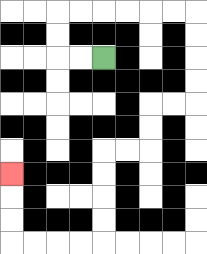{'start': '[4, 2]', 'end': '[0, 7]', 'path_directions': 'L,L,U,U,R,R,R,R,R,R,D,D,D,D,L,L,D,D,L,L,D,D,D,D,L,L,L,L,U,U,U', 'path_coordinates': '[[4, 2], [3, 2], [2, 2], [2, 1], [2, 0], [3, 0], [4, 0], [5, 0], [6, 0], [7, 0], [8, 0], [8, 1], [8, 2], [8, 3], [8, 4], [7, 4], [6, 4], [6, 5], [6, 6], [5, 6], [4, 6], [4, 7], [4, 8], [4, 9], [4, 10], [3, 10], [2, 10], [1, 10], [0, 10], [0, 9], [0, 8], [0, 7]]'}